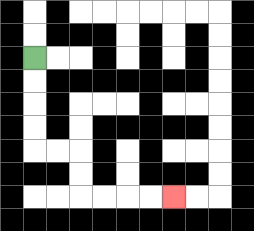{'start': '[1, 2]', 'end': '[7, 8]', 'path_directions': 'D,D,D,D,R,R,D,D,R,R,R,R', 'path_coordinates': '[[1, 2], [1, 3], [1, 4], [1, 5], [1, 6], [2, 6], [3, 6], [3, 7], [3, 8], [4, 8], [5, 8], [6, 8], [7, 8]]'}